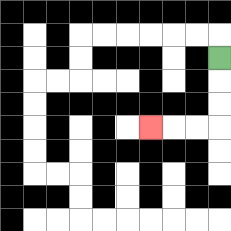{'start': '[9, 2]', 'end': '[6, 5]', 'path_directions': 'D,D,D,L,L,L', 'path_coordinates': '[[9, 2], [9, 3], [9, 4], [9, 5], [8, 5], [7, 5], [6, 5]]'}